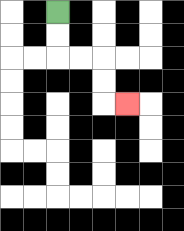{'start': '[2, 0]', 'end': '[5, 4]', 'path_directions': 'D,D,R,R,D,D,R', 'path_coordinates': '[[2, 0], [2, 1], [2, 2], [3, 2], [4, 2], [4, 3], [4, 4], [5, 4]]'}